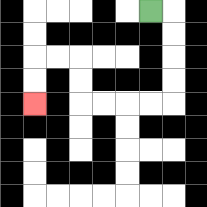{'start': '[6, 0]', 'end': '[1, 4]', 'path_directions': 'R,D,D,D,D,L,L,L,L,U,U,L,L,D,D', 'path_coordinates': '[[6, 0], [7, 0], [7, 1], [7, 2], [7, 3], [7, 4], [6, 4], [5, 4], [4, 4], [3, 4], [3, 3], [3, 2], [2, 2], [1, 2], [1, 3], [1, 4]]'}